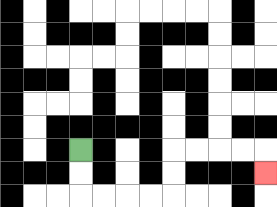{'start': '[3, 6]', 'end': '[11, 7]', 'path_directions': 'D,D,R,R,R,R,U,U,R,R,R,R,D', 'path_coordinates': '[[3, 6], [3, 7], [3, 8], [4, 8], [5, 8], [6, 8], [7, 8], [7, 7], [7, 6], [8, 6], [9, 6], [10, 6], [11, 6], [11, 7]]'}